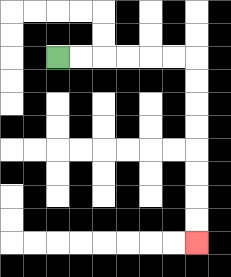{'start': '[2, 2]', 'end': '[8, 10]', 'path_directions': 'R,R,R,R,R,R,D,D,D,D,D,D,D,D', 'path_coordinates': '[[2, 2], [3, 2], [4, 2], [5, 2], [6, 2], [7, 2], [8, 2], [8, 3], [8, 4], [8, 5], [8, 6], [8, 7], [8, 8], [8, 9], [8, 10]]'}